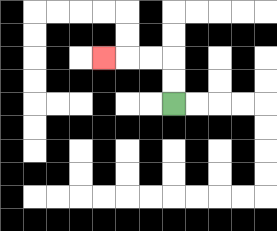{'start': '[7, 4]', 'end': '[4, 2]', 'path_directions': 'U,U,L,L,L', 'path_coordinates': '[[7, 4], [7, 3], [7, 2], [6, 2], [5, 2], [4, 2]]'}